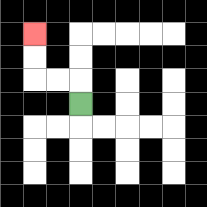{'start': '[3, 4]', 'end': '[1, 1]', 'path_directions': 'U,L,L,U,U', 'path_coordinates': '[[3, 4], [3, 3], [2, 3], [1, 3], [1, 2], [1, 1]]'}